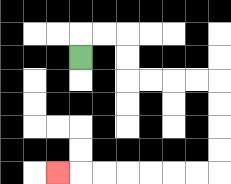{'start': '[3, 2]', 'end': '[2, 7]', 'path_directions': 'U,R,R,D,D,R,R,R,R,D,D,D,D,L,L,L,L,L,L,L', 'path_coordinates': '[[3, 2], [3, 1], [4, 1], [5, 1], [5, 2], [5, 3], [6, 3], [7, 3], [8, 3], [9, 3], [9, 4], [9, 5], [9, 6], [9, 7], [8, 7], [7, 7], [6, 7], [5, 7], [4, 7], [3, 7], [2, 7]]'}